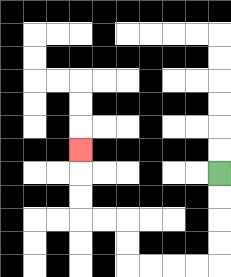{'start': '[9, 7]', 'end': '[3, 6]', 'path_directions': 'D,D,D,D,L,L,L,L,U,U,L,L,U,U,U', 'path_coordinates': '[[9, 7], [9, 8], [9, 9], [9, 10], [9, 11], [8, 11], [7, 11], [6, 11], [5, 11], [5, 10], [5, 9], [4, 9], [3, 9], [3, 8], [3, 7], [3, 6]]'}